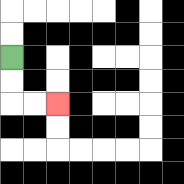{'start': '[0, 2]', 'end': '[2, 4]', 'path_directions': 'D,D,R,R', 'path_coordinates': '[[0, 2], [0, 3], [0, 4], [1, 4], [2, 4]]'}